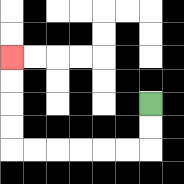{'start': '[6, 4]', 'end': '[0, 2]', 'path_directions': 'D,D,L,L,L,L,L,L,U,U,U,U', 'path_coordinates': '[[6, 4], [6, 5], [6, 6], [5, 6], [4, 6], [3, 6], [2, 6], [1, 6], [0, 6], [0, 5], [0, 4], [0, 3], [0, 2]]'}